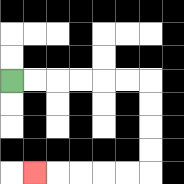{'start': '[0, 3]', 'end': '[1, 7]', 'path_directions': 'R,R,R,R,R,R,D,D,D,D,L,L,L,L,L', 'path_coordinates': '[[0, 3], [1, 3], [2, 3], [3, 3], [4, 3], [5, 3], [6, 3], [6, 4], [6, 5], [6, 6], [6, 7], [5, 7], [4, 7], [3, 7], [2, 7], [1, 7]]'}